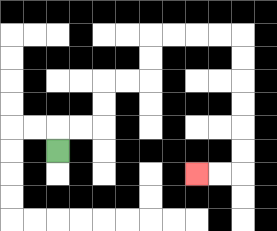{'start': '[2, 6]', 'end': '[8, 7]', 'path_directions': 'U,R,R,U,U,R,R,U,U,R,R,R,R,D,D,D,D,D,D,L,L', 'path_coordinates': '[[2, 6], [2, 5], [3, 5], [4, 5], [4, 4], [4, 3], [5, 3], [6, 3], [6, 2], [6, 1], [7, 1], [8, 1], [9, 1], [10, 1], [10, 2], [10, 3], [10, 4], [10, 5], [10, 6], [10, 7], [9, 7], [8, 7]]'}